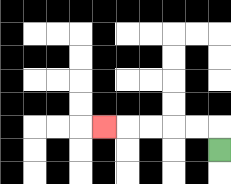{'start': '[9, 6]', 'end': '[4, 5]', 'path_directions': 'U,L,L,L,L,L', 'path_coordinates': '[[9, 6], [9, 5], [8, 5], [7, 5], [6, 5], [5, 5], [4, 5]]'}